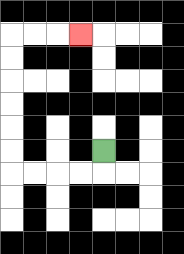{'start': '[4, 6]', 'end': '[3, 1]', 'path_directions': 'D,L,L,L,L,U,U,U,U,U,U,R,R,R', 'path_coordinates': '[[4, 6], [4, 7], [3, 7], [2, 7], [1, 7], [0, 7], [0, 6], [0, 5], [0, 4], [0, 3], [0, 2], [0, 1], [1, 1], [2, 1], [3, 1]]'}